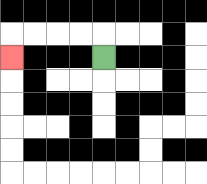{'start': '[4, 2]', 'end': '[0, 2]', 'path_directions': 'U,L,L,L,L,D', 'path_coordinates': '[[4, 2], [4, 1], [3, 1], [2, 1], [1, 1], [0, 1], [0, 2]]'}